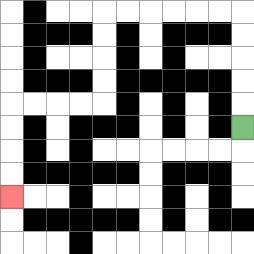{'start': '[10, 5]', 'end': '[0, 8]', 'path_directions': 'U,U,U,U,U,L,L,L,L,L,L,D,D,D,D,L,L,L,L,D,D,D,D', 'path_coordinates': '[[10, 5], [10, 4], [10, 3], [10, 2], [10, 1], [10, 0], [9, 0], [8, 0], [7, 0], [6, 0], [5, 0], [4, 0], [4, 1], [4, 2], [4, 3], [4, 4], [3, 4], [2, 4], [1, 4], [0, 4], [0, 5], [0, 6], [0, 7], [0, 8]]'}